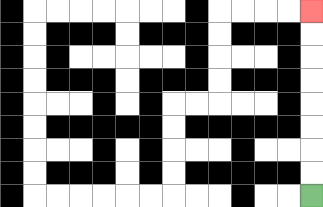{'start': '[13, 8]', 'end': '[13, 0]', 'path_directions': 'U,U,U,U,U,U,U,U', 'path_coordinates': '[[13, 8], [13, 7], [13, 6], [13, 5], [13, 4], [13, 3], [13, 2], [13, 1], [13, 0]]'}